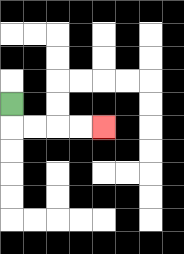{'start': '[0, 4]', 'end': '[4, 5]', 'path_directions': 'D,R,R,R,R', 'path_coordinates': '[[0, 4], [0, 5], [1, 5], [2, 5], [3, 5], [4, 5]]'}